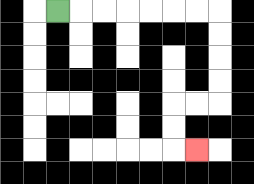{'start': '[2, 0]', 'end': '[8, 6]', 'path_directions': 'R,R,R,R,R,R,R,D,D,D,D,L,L,D,D,R', 'path_coordinates': '[[2, 0], [3, 0], [4, 0], [5, 0], [6, 0], [7, 0], [8, 0], [9, 0], [9, 1], [9, 2], [9, 3], [9, 4], [8, 4], [7, 4], [7, 5], [7, 6], [8, 6]]'}